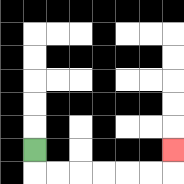{'start': '[1, 6]', 'end': '[7, 6]', 'path_directions': 'D,R,R,R,R,R,R,U', 'path_coordinates': '[[1, 6], [1, 7], [2, 7], [3, 7], [4, 7], [5, 7], [6, 7], [7, 7], [7, 6]]'}